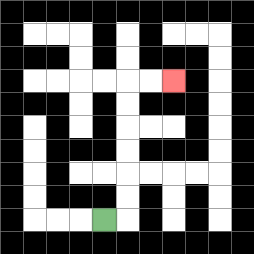{'start': '[4, 9]', 'end': '[7, 3]', 'path_directions': 'R,U,U,U,U,U,U,R,R', 'path_coordinates': '[[4, 9], [5, 9], [5, 8], [5, 7], [5, 6], [5, 5], [5, 4], [5, 3], [6, 3], [7, 3]]'}